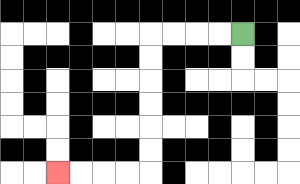{'start': '[10, 1]', 'end': '[2, 7]', 'path_directions': 'L,L,L,L,D,D,D,D,D,D,L,L,L,L', 'path_coordinates': '[[10, 1], [9, 1], [8, 1], [7, 1], [6, 1], [6, 2], [6, 3], [6, 4], [6, 5], [6, 6], [6, 7], [5, 7], [4, 7], [3, 7], [2, 7]]'}